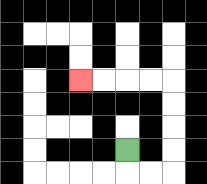{'start': '[5, 6]', 'end': '[3, 3]', 'path_directions': 'D,R,R,U,U,U,U,L,L,L,L', 'path_coordinates': '[[5, 6], [5, 7], [6, 7], [7, 7], [7, 6], [7, 5], [7, 4], [7, 3], [6, 3], [5, 3], [4, 3], [3, 3]]'}